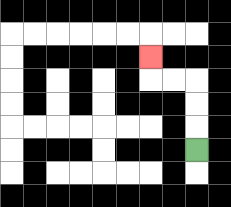{'start': '[8, 6]', 'end': '[6, 2]', 'path_directions': 'U,U,U,L,L,U', 'path_coordinates': '[[8, 6], [8, 5], [8, 4], [8, 3], [7, 3], [6, 3], [6, 2]]'}